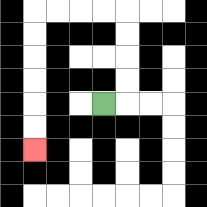{'start': '[4, 4]', 'end': '[1, 6]', 'path_directions': 'R,U,U,U,U,L,L,L,L,D,D,D,D,D,D', 'path_coordinates': '[[4, 4], [5, 4], [5, 3], [5, 2], [5, 1], [5, 0], [4, 0], [3, 0], [2, 0], [1, 0], [1, 1], [1, 2], [1, 3], [1, 4], [1, 5], [1, 6]]'}